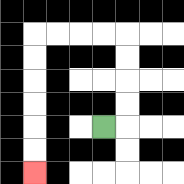{'start': '[4, 5]', 'end': '[1, 7]', 'path_directions': 'R,U,U,U,U,L,L,L,L,D,D,D,D,D,D', 'path_coordinates': '[[4, 5], [5, 5], [5, 4], [5, 3], [5, 2], [5, 1], [4, 1], [3, 1], [2, 1], [1, 1], [1, 2], [1, 3], [1, 4], [1, 5], [1, 6], [1, 7]]'}